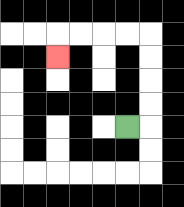{'start': '[5, 5]', 'end': '[2, 2]', 'path_directions': 'R,U,U,U,U,L,L,L,L,D', 'path_coordinates': '[[5, 5], [6, 5], [6, 4], [6, 3], [6, 2], [6, 1], [5, 1], [4, 1], [3, 1], [2, 1], [2, 2]]'}